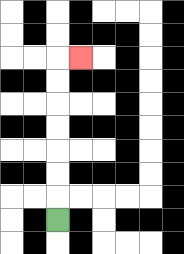{'start': '[2, 9]', 'end': '[3, 2]', 'path_directions': 'U,U,U,U,U,U,U,R', 'path_coordinates': '[[2, 9], [2, 8], [2, 7], [2, 6], [2, 5], [2, 4], [2, 3], [2, 2], [3, 2]]'}